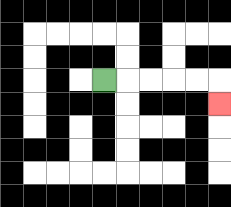{'start': '[4, 3]', 'end': '[9, 4]', 'path_directions': 'R,R,R,R,R,D', 'path_coordinates': '[[4, 3], [5, 3], [6, 3], [7, 3], [8, 3], [9, 3], [9, 4]]'}